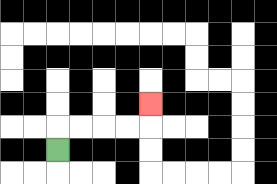{'start': '[2, 6]', 'end': '[6, 4]', 'path_directions': 'U,R,R,R,R,U', 'path_coordinates': '[[2, 6], [2, 5], [3, 5], [4, 5], [5, 5], [6, 5], [6, 4]]'}